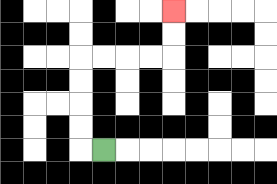{'start': '[4, 6]', 'end': '[7, 0]', 'path_directions': 'L,U,U,U,U,R,R,R,R,U,U', 'path_coordinates': '[[4, 6], [3, 6], [3, 5], [3, 4], [3, 3], [3, 2], [4, 2], [5, 2], [6, 2], [7, 2], [7, 1], [7, 0]]'}